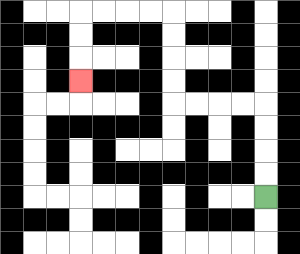{'start': '[11, 8]', 'end': '[3, 3]', 'path_directions': 'U,U,U,U,L,L,L,L,U,U,U,U,L,L,L,L,D,D,D', 'path_coordinates': '[[11, 8], [11, 7], [11, 6], [11, 5], [11, 4], [10, 4], [9, 4], [8, 4], [7, 4], [7, 3], [7, 2], [7, 1], [7, 0], [6, 0], [5, 0], [4, 0], [3, 0], [3, 1], [3, 2], [3, 3]]'}